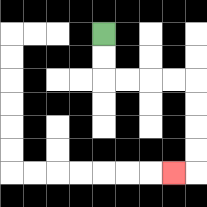{'start': '[4, 1]', 'end': '[7, 7]', 'path_directions': 'D,D,R,R,R,R,D,D,D,D,L', 'path_coordinates': '[[4, 1], [4, 2], [4, 3], [5, 3], [6, 3], [7, 3], [8, 3], [8, 4], [8, 5], [8, 6], [8, 7], [7, 7]]'}